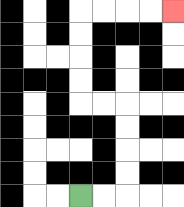{'start': '[3, 8]', 'end': '[7, 0]', 'path_directions': 'R,R,U,U,U,U,L,L,U,U,U,U,R,R,R,R', 'path_coordinates': '[[3, 8], [4, 8], [5, 8], [5, 7], [5, 6], [5, 5], [5, 4], [4, 4], [3, 4], [3, 3], [3, 2], [3, 1], [3, 0], [4, 0], [5, 0], [6, 0], [7, 0]]'}